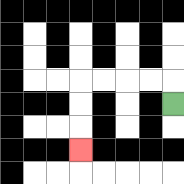{'start': '[7, 4]', 'end': '[3, 6]', 'path_directions': 'U,L,L,L,L,D,D,D', 'path_coordinates': '[[7, 4], [7, 3], [6, 3], [5, 3], [4, 3], [3, 3], [3, 4], [3, 5], [3, 6]]'}